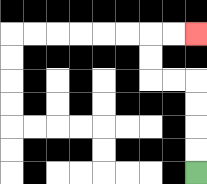{'start': '[8, 7]', 'end': '[8, 1]', 'path_directions': 'U,U,U,U,L,L,U,U,R,R', 'path_coordinates': '[[8, 7], [8, 6], [8, 5], [8, 4], [8, 3], [7, 3], [6, 3], [6, 2], [6, 1], [7, 1], [8, 1]]'}